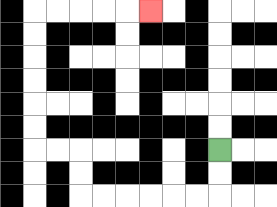{'start': '[9, 6]', 'end': '[6, 0]', 'path_directions': 'D,D,L,L,L,L,L,L,U,U,L,L,U,U,U,U,U,U,R,R,R,R,R', 'path_coordinates': '[[9, 6], [9, 7], [9, 8], [8, 8], [7, 8], [6, 8], [5, 8], [4, 8], [3, 8], [3, 7], [3, 6], [2, 6], [1, 6], [1, 5], [1, 4], [1, 3], [1, 2], [1, 1], [1, 0], [2, 0], [3, 0], [4, 0], [5, 0], [6, 0]]'}